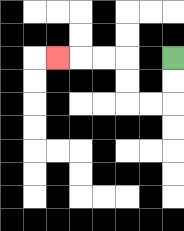{'start': '[7, 2]', 'end': '[2, 2]', 'path_directions': 'D,D,L,L,U,U,L,L,L', 'path_coordinates': '[[7, 2], [7, 3], [7, 4], [6, 4], [5, 4], [5, 3], [5, 2], [4, 2], [3, 2], [2, 2]]'}